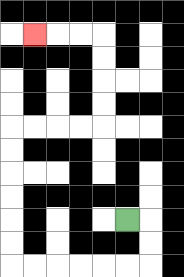{'start': '[5, 9]', 'end': '[1, 1]', 'path_directions': 'R,D,D,L,L,L,L,L,L,U,U,U,U,U,U,R,R,R,R,U,U,U,U,L,L,L', 'path_coordinates': '[[5, 9], [6, 9], [6, 10], [6, 11], [5, 11], [4, 11], [3, 11], [2, 11], [1, 11], [0, 11], [0, 10], [0, 9], [0, 8], [0, 7], [0, 6], [0, 5], [1, 5], [2, 5], [3, 5], [4, 5], [4, 4], [4, 3], [4, 2], [4, 1], [3, 1], [2, 1], [1, 1]]'}